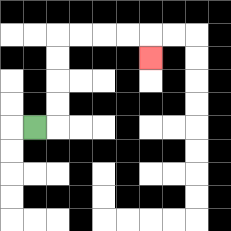{'start': '[1, 5]', 'end': '[6, 2]', 'path_directions': 'R,U,U,U,U,R,R,R,R,D', 'path_coordinates': '[[1, 5], [2, 5], [2, 4], [2, 3], [2, 2], [2, 1], [3, 1], [4, 1], [5, 1], [6, 1], [6, 2]]'}